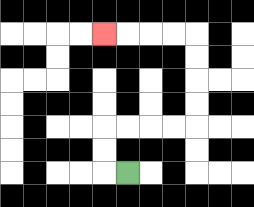{'start': '[5, 7]', 'end': '[4, 1]', 'path_directions': 'L,U,U,R,R,R,R,U,U,U,U,L,L,L,L', 'path_coordinates': '[[5, 7], [4, 7], [4, 6], [4, 5], [5, 5], [6, 5], [7, 5], [8, 5], [8, 4], [8, 3], [8, 2], [8, 1], [7, 1], [6, 1], [5, 1], [4, 1]]'}